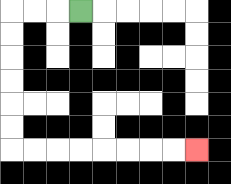{'start': '[3, 0]', 'end': '[8, 6]', 'path_directions': 'L,L,L,D,D,D,D,D,D,R,R,R,R,R,R,R,R', 'path_coordinates': '[[3, 0], [2, 0], [1, 0], [0, 0], [0, 1], [0, 2], [0, 3], [0, 4], [0, 5], [0, 6], [1, 6], [2, 6], [3, 6], [4, 6], [5, 6], [6, 6], [7, 6], [8, 6]]'}